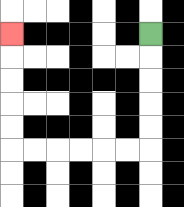{'start': '[6, 1]', 'end': '[0, 1]', 'path_directions': 'D,D,D,D,D,L,L,L,L,L,L,U,U,U,U,U', 'path_coordinates': '[[6, 1], [6, 2], [6, 3], [6, 4], [6, 5], [6, 6], [5, 6], [4, 6], [3, 6], [2, 6], [1, 6], [0, 6], [0, 5], [0, 4], [0, 3], [0, 2], [0, 1]]'}